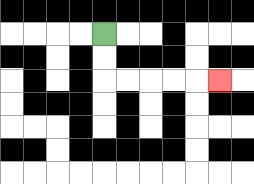{'start': '[4, 1]', 'end': '[9, 3]', 'path_directions': 'D,D,R,R,R,R,R', 'path_coordinates': '[[4, 1], [4, 2], [4, 3], [5, 3], [6, 3], [7, 3], [8, 3], [9, 3]]'}